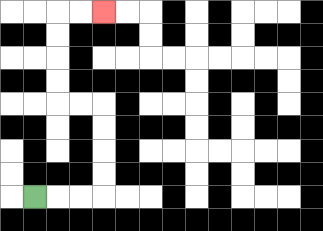{'start': '[1, 8]', 'end': '[4, 0]', 'path_directions': 'R,R,R,U,U,U,U,L,L,U,U,U,U,R,R', 'path_coordinates': '[[1, 8], [2, 8], [3, 8], [4, 8], [4, 7], [4, 6], [4, 5], [4, 4], [3, 4], [2, 4], [2, 3], [2, 2], [2, 1], [2, 0], [3, 0], [4, 0]]'}